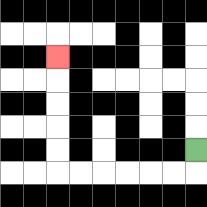{'start': '[8, 6]', 'end': '[2, 2]', 'path_directions': 'D,L,L,L,L,L,L,U,U,U,U,U', 'path_coordinates': '[[8, 6], [8, 7], [7, 7], [6, 7], [5, 7], [4, 7], [3, 7], [2, 7], [2, 6], [2, 5], [2, 4], [2, 3], [2, 2]]'}